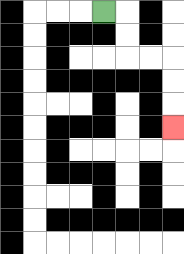{'start': '[4, 0]', 'end': '[7, 5]', 'path_directions': 'R,D,D,R,R,D,D,D', 'path_coordinates': '[[4, 0], [5, 0], [5, 1], [5, 2], [6, 2], [7, 2], [7, 3], [7, 4], [7, 5]]'}